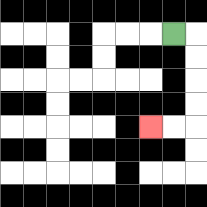{'start': '[7, 1]', 'end': '[6, 5]', 'path_directions': 'R,D,D,D,D,L,L', 'path_coordinates': '[[7, 1], [8, 1], [8, 2], [8, 3], [8, 4], [8, 5], [7, 5], [6, 5]]'}